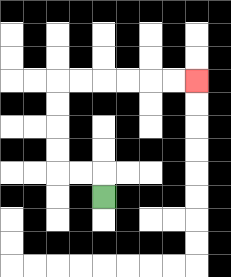{'start': '[4, 8]', 'end': '[8, 3]', 'path_directions': 'U,L,L,U,U,U,U,R,R,R,R,R,R', 'path_coordinates': '[[4, 8], [4, 7], [3, 7], [2, 7], [2, 6], [2, 5], [2, 4], [2, 3], [3, 3], [4, 3], [5, 3], [6, 3], [7, 3], [8, 3]]'}